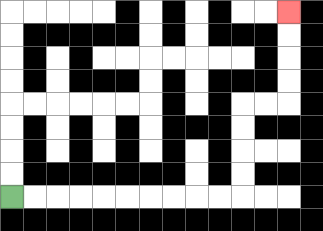{'start': '[0, 8]', 'end': '[12, 0]', 'path_directions': 'R,R,R,R,R,R,R,R,R,R,U,U,U,U,R,R,U,U,U,U', 'path_coordinates': '[[0, 8], [1, 8], [2, 8], [3, 8], [4, 8], [5, 8], [6, 8], [7, 8], [8, 8], [9, 8], [10, 8], [10, 7], [10, 6], [10, 5], [10, 4], [11, 4], [12, 4], [12, 3], [12, 2], [12, 1], [12, 0]]'}